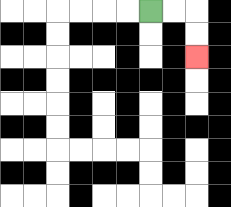{'start': '[6, 0]', 'end': '[8, 2]', 'path_directions': 'R,R,D,D', 'path_coordinates': '[[6, 0], [7, 0], [8, 0], [8, 1], [8, 2]]'}